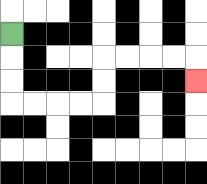{'start': '[0, 1]', 'end': '[8, 3]', 'path_directions': 'D,D,D,R,R,R,R,U,U,R,R,R,R,D', 'path_coordinates': '[[0, 1], [0, 2], [0, 3], [0, 4], [1, 4], [2, 4], [3, 4], [4, 4], [4, 3], [4, 2], [5, 2], [6, 2], [7, 2], [8, 2], [8, 3]]'}